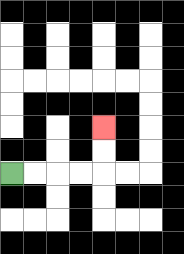{'start': '[0, 7]', 'end': '[4, 5]', 'path_directions': 'R,R,R,R,U,U', 'path_coordinates': '[[0, 7], [1, 7], [2, 7], [3, 7], [4, 7], [4, 6], [4, 5]]'}